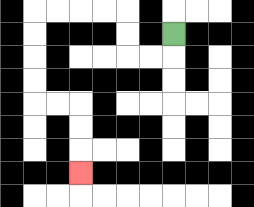{'start': '[7, 1]', 'end': '[3, 7]', 'path_directions': 'D,L,L,U,U,L,L,L,L,D,D,D,D,R,R,D,D,D', 'path_coordinates': '[[7, 1], [7, 2], [6, 2], [5, 2], [5, 1], [5, 0], [4, 0], [3, 0], [2, 0], [1, 0], [1, 1], [1, 2], [1, 3], [1, 4], [2, 4], [3, 4], [3, 5], [3, 6], [3, 7]]'}